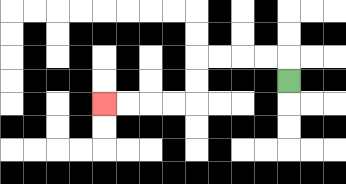{'start': '[12, 3]', 'end': '[4, 4]', 'path_directions': 'U,L,L,L,L,D,D,L,L,L,L', 'path_coordinates': '[[12, 3], [12, 2], [11, 2], [10, 2], [9, 2], [8, 2], [8, 3], [8, 4], [7, 4], [6, 4], [5, 4], [4, 4]]'}